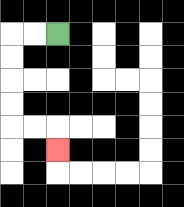{'start': '[2, 1]', 'end': '[2, 6]', 'path_directions': 'L,L,D,D,D,D,R,R,D', 'path_coordinates': '[[2, 1], [1, 1], [0, 1], [0, 2], [0, 3], [0, 4], [0, 5], [1, 5], [2, 5], [2, 6]]'}